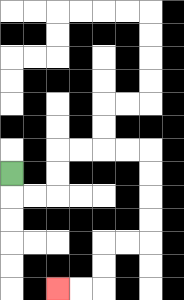{'start': '[0, 7]', 'end': '[2, 12]', 'path_directions': 'D,R,R,U,U,R,R,R,R,D,D,D,D,L,L,D,D,L,L', 'path_coordinates': '[[0, 7], [0, 8], [1, 8], [2, 8], [2, 7], [2, 6], [3, 6], [4, 6], [5, 6], [6, 6], [6, 7], [6, 8], [6, 9], [6, 10], [5, 10], [4, 10], [4, 11], [4, 12], [3, 12], [2, 12]]'}